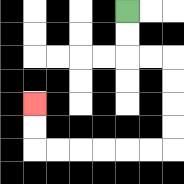{'start': '[5, 0]', 'end': '[1, 4]', 'path_directions': 'D,D,R,R,D,D,D,D,L,L,L,L,L,L,U,U', 'path_coordinates': '[[5, 0], [5, 1], [5, 2], [6, 2], [7, 2], [7, 3], [7, 4], [7, 5], [7, 6], [6, 6], [5, 6], [4, 6], [3, 6], [2, 6], [1, 6], [1, 5], [1, 4]]'}